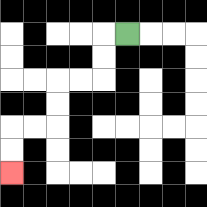{'start': '[5, 1]', 'end': '[0, 7]', 'path_directions': 'L,D,D,L,L,D,D,L,L,D,D', 'path_coordinates': '[[5, 1], [4, 1], [4, 2], [4, 3], [3, 3], [2, 3], [2, 4], [2, 5], [1, 5], [0, 5], [0, 6], [0, 7]]'}